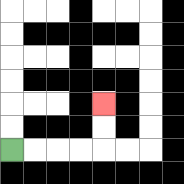{'start': '[0, 6]', 'end': '[4, 4]', 'path_directions': 'R,R,R,R,U,U', 'path_coordinates': '[[0, 6], [1, 6], [2, 6], [3, 6], [4, 6], [4, 5], [4, 4]]'}